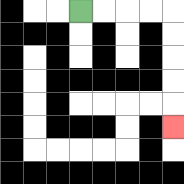{'start': '[3, 0]', 'end': '[7, 5]', 'path_directions': 'R,R,R,R,D,D,D,D,D', 'path_coordinates': '[[3, 0], [4, 0], [5, 0], [6, 0], [7, 0], [7, 1], [7, 2], [7, 3], [7, 4], [7, 5]]'}